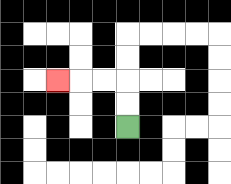{'start': '[5, 5]', 'end': '[2, 3]', 'path_directions': 'U,U,L,L,L', 'path_coordinates': '[[5, 5], [5, 4], [5, 3], [4, 3], [3, 3], [2, 3]]'}